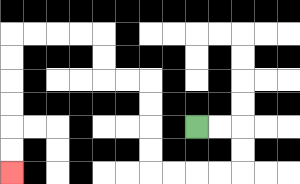{'start': '[8, 5]', 'end': '[0, 7]', 'path_directions': 'R,R,D,D,L,L,L,L,U,U,U,U,L,L,U,U,L,L,L,L,D,D,D,D,D,D', 'path_coordinates': '[[8, 5], [9, 5], [10, 5], [10, 6], [10, 7], [9, 7], [8, 7], [7, 7], [6, 7], [6, 6], [6, 5], [6, 4], [6, 3], [5, 3], [4, 3], [4, 2], [4, 1], [3, 1], [2, 1], [1, 1], [0, 1], [0, 2], [0, 3], [0, 4], [0, 5], [0, 6], [0, 7]]'}